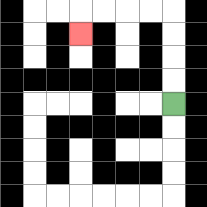{'start': '[7, 4]', 'end': '[3, 1]', 'path_directions': 'U,U,U,U,L,L,L,L,D', 'path_coordinates': '[[7, 4], [7, 3], [7, 2], [7, 1], [7, 0], [6, 0], [5, 0], [4, 0], [3, 0], [3, 1]]'}